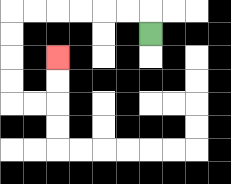{'start': '[6, 1]', 'end': '[2, 2]', 'path_directions': 'U,L,L,L,L,L,L,D,D,D,D,R,R,U,U', 'path_coordinates': '[[6, 1], [6, 0], [5, 0], [4, 0], [3, 0], [2, 0], [1, 0], [0, 0], [0, 1], [0, 2], [0, 3], [0, 4], [1, 4], [2, 4], [2, 3], [2, 2]]'}